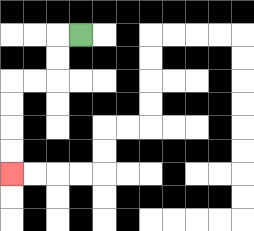{'start': '[3, 1]', 'end': '[0, 7]', 'path_directions': 'L,D,D,L,L,D,D,D,D', 'path_coordinates': '[[3, 1], [2, 1], [2, 2], [2, 3], [1, 3], [0, 3], [0, 4], [0, 5], [0, 6], [0, 7]]'}